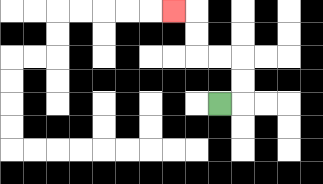{'start': '[9, 4]', 'end': '[7, 0]', 'path_directions': 'R,U,U,L,L,U,U,L', 'path_coordinates': '[[9, 4], [10, 4], [10, 3], [10, 2], [9, 2], [8, 2], [8, 1], [8, 0], [7, 0]]'}